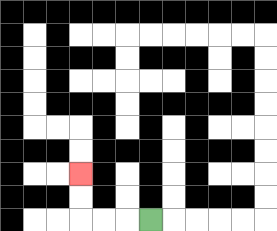{'start': '[6, 9]', 'end': '[3, 7]', 'path_directions': 'L,L,L,U,U', 'path_coordinates': '[[6, 9], [5, 9], [4, 9], [3, 9], [3, 8], [3, 7]]'}